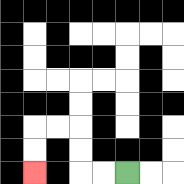{'start': '[5, 7]', 'end': '[1, 7]', 'path_directions': 'L,L,U,U,L,L,D,D', 'path_coordinates': '[[5, 7], [4, 7], [3, 7], [3, 6], [3, 5], [2, 5], [1, 5], [1, 6], [1, 7]]'}